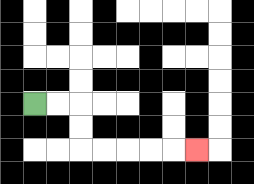{'start': '[1, 4]', 'end': '[8, 6]', 'path_directions': 'R,R,D,D,R,R,R,R,R', 'path_coordinates': '[[1, 4], [2, 4], [3, 4], [3, 5], [3, 6], [4, 6], [5, 6], [6, 6], [7, 6], [8, 6]]'}